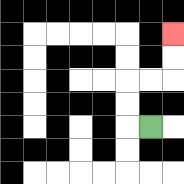{'start': '[6, 5]', 'end': '[7, 1]', 'path_directions': 'L,U,U,R,R,U,U', 'path_coordinates': '[[6, 5], [5, 5], [5, 4], [5, 3], [6, 3], [7, 3], [7, 2], [7, 1]]'}